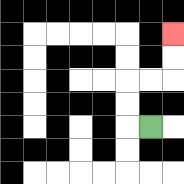{'start': '[6, 5]', 'end': '[7, 1]', 'path_directions': 'L,U,U,R,R,U,U', 'path_coordinates': '[[6, 5], [5, 5], [5, 4], [5, 3], [6, 3], [7, 3], [7, 2], [7, 1]]'}